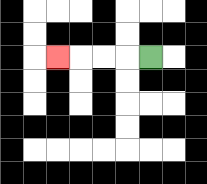{'start': '[6, 2]', 'end': '[2, 2]', 'path_directions': 'L,L,L,L', 'path_coordinates': '[[6, 2], [5, 2], [4, 2], [3, 2], [2, 2]]'}